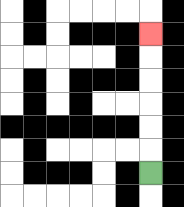{'start': '[6, 7]', 'end': '[6, 1]', 'path_directions': 'U,U,U,U,U,U', 'path_coordinates': '[[6, 7], [6, 6], [6, 5], [6, 4], [6, 3], [6, 2], [6, 1]]'}